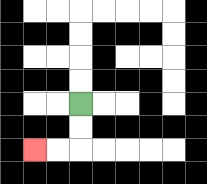{'start': '[3, 4]', 'end': '[1, 6]', 'path_directions': 'D,D,L,L', 'path_coordinates': '[[3, 4], [3, 5], [3, 6], [2, 6], [1, 6]]'}